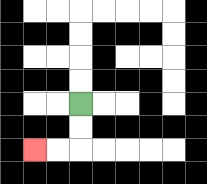{'start': '[3, 4]', 'end': '[1, 6]', 'path_directions': 'D,D,L,L', 'path_coordinates': '[[3, 4], [3, 5], [3, 6], [2, 6], [1, 6]]'}